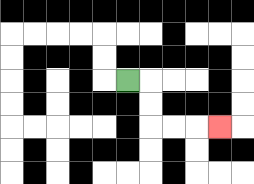{'start': '[5, 3]', 'end': '[9, 5]', 'path_directions': 'R,D,D,R,R,R', 'path_coordinates': '[[5, 3], [6, 3], [6, 4], [6, 5], [7, 5], [8, 5], [9, 5]]'}